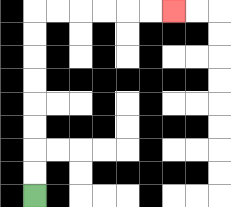{'start': '[1, 8]', 'end': '[7, 0]', 'path_directions': 'U,U,U,U,U,U,U,U,R,R,R,R,R,R', 'path_coordinates': '[[1, 8], [1, 7], [1, 6], [1, 5], [1, 4], [1, 3], [1, 2], [1, 1], [1, 0], [2, 0], [3, 0], [4, 0], [5, 0], [6, 0], [7, 0]]'}